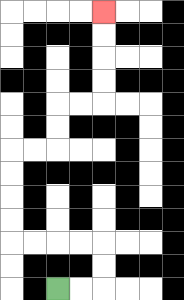{'start': '[2, 12]', 'end': '[4, 0]', 'path_directions': 'R,R,U,U,L,L,L,L,U,U,U,U,R,R,U,U,R,R,U,U,U,U', 'path_coordinates': '[[2, 12], [3, 12], [4, 12], [4, 11], [4, 10], [3, 10], [2, 10], [1, 10], [0, 10], [0, 9], [0, 8], [0, 7], [0, 6], [1, 6], [2, 6], [2, 5], [2, 4], [3, 4], [4, 4], [4, 3], [4, 2], [4, 1], [4, 0]]'}